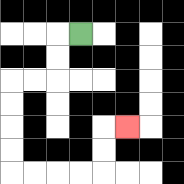{'start': '[3, 1]', 'end': '[5, 5]', 'path_directions': 'L,D,D,L,L,D,D,D,D,R,R,R,R,U,U,R', 'path_coordinates': '[[3, 1], [2, 1], [2, 2], [2, 3], [1, 3], [0, 3], [0, 4], [0, 5], [0, 6], [0, 7], [1, 7], [2, 7], [3, 7], [4, 7], [4, 6], [4, 5], [5, 5]]'}